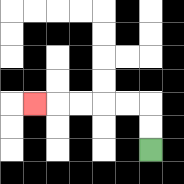{'start': '[6, 6]', 'end': '[1, 4]', 'path_directions': 'U,U,L,L,L,L,L', 'path_coordinates': '[[6, 6], [6, 5], [6, 4], [5, 4], [4, 4], [3, 4], [2, 4], [1, 4]]'}